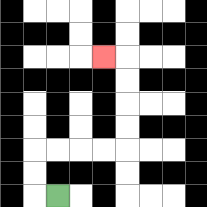{'start': '[2, 8]', 'end': '[4, 2]', 'path_directions': 'L,U,U,R,R,R,R,U,U,U,U,L', 'path_coordinates': '[[2, 8], [1, 8], [1, 7], [1, 6], [2, 6], [3, 6], [4, 6], [5, 6], [5, 5], [5, 4], [5, 3], [5, 2], [4, 2]]'}